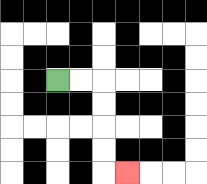{'start': '[2, 3]', 'end': '[5, 7]', 'path_directions': 'R,R,D,D,D,D,R', 'path_coordinates': '[[2, 3], [3, 3], [4, 3], [4, 4], [4, 5], [4, 6], [4, 7], [5, 7]]'}